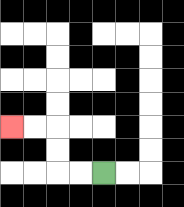{'start': '[4, 7]', 'end': '[0, 5]', 'path_directions': 'L,L,U,U,L,L', 'path_coordinates': '[[4, 7], [3, 7], [2, 7], [2, 6], [2, 5], [1, 5], [0, 5]]'}